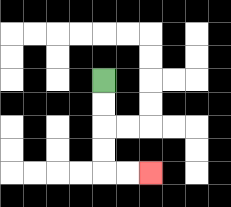{'start': '[4, 3]', 'end': '[6, 7]', 'path_directions': 'D,D,D,D,R,R', 'path_coordinates': '[[4, 3], [4, 4], [4, 5], [4, 6], [4, 7], [5, 7], [6, 7]]'}